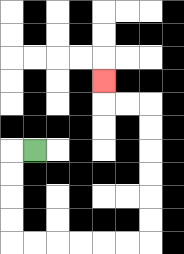{'start': '[1, 6]', 'end': '[4, 3]', 'path_directions': 'L,D,D,D,D,R,R,R,R,R,R,U,U,U,U,U,U,L,L,U', 'path_coordinates': '[[1, 6], [0, 6], [0, 7], [0, 8], [0, 9], [0, 10], [1, 10], [2, 10], [3, 10], [4, 10], [5, 10], [6, 10], [6, 9], [6, 8], [6, 7], [6, 6], [6, 5], [6, 4], [5, 4], [4, 4], [4, 3]]'}